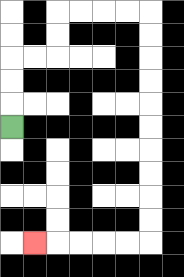{'start': '[0, 5]', 'end': '[1, 10]', 'path_directions': 'U,U,U,R,R,U,U,R,R,R,R,D,D,D,D,D,D,D,D,D,D,L,L,L,L,L', 'path_coordinates': '[[0, 5], [0, 4], [0, 3], [0, 2], [1, 2], [2, 2], [2, 1], [2, 0], [3, 0], [4, 0], [5, 0], [6, 0], [6, 1], [6, 2], [6, 3], [6, 4], [6, 5], [6, 6], [6, 7], [6, 8], [6, 9], [6, 10], [5, 10], [4, 10], [3, 10], [2, 10], [1, 10]]'}